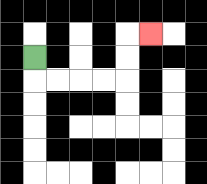{'start': '[1, 2]', 'end': '[6, 1]', 'path_directions': 'D,R,R,R,R,U,U,R', 'path_coordinates': '[[1, 2], [1, 3], [2, 3], [3, 3], [4, 3], [5, 3], [5, 2], [5, 1], [6, 1]]'}